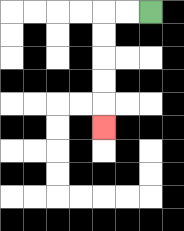{'start': '[6, 0]', 'end': '[4, 5]', 'path_directions': 'L,L,D,D,D,D,D', 'path_coordinates': '[[6, 0], [5, 0], [4, 0], [4, 1], [4, 2], [4, 3], [4, 4], [4, 5]]'}